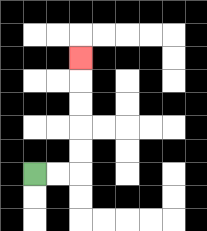{'start': '[1, 7]', 'end': '[3, 2]', 'path_directions': 'R,R,U,U,U,U,U', 'path_coordinates': '[[1, 7], [2, 7], [3, 7], [3, 6], [3, 5], [3, 4], [3, 3], [3, 2]]'}